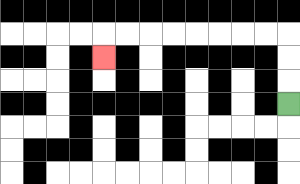{'start': '[12, 4]', 'end': '[4, 2]', 'path_directions': 'U,U,U,L,L,L,L,L,L,L,L,D', 'path_coordinates': '[[12, 4], [12, 3], [12, 2], [12, 1], [11, 1], [10, 1], [9, 1], [8, 1], [7, 1], [6, 1], [5, 1], [4, 1], [4, 2]]'}